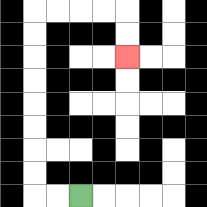{'start': '[3, 8]', 'end': '[5, 2]', 'path_directions': 'L,L,U,U,U,U,U,U,U,U,R,R,R,R,D,D', 'path_coordinates': '[[3, 8], [2, 8], [1, 8], [1, 7], [1, 6], [1, 5], [1, 4], [1, 3], [1, 2], [1, 1], [1, 0], [2, 0], [3, 0], [4, 0], [5, 0], [5, 1], [5, 2]]'}